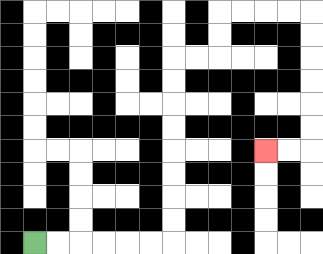{'start': '[1, 10]', 'end': '[11, 6]', 'path_directions': 'R,R,R,R,R,R,U,U,U,U,U,U,U,U,R,R,U,U,R,R,R,R,D,D,D,D,D,D,L,L', 'path_coordinates': '[[1, 10], [2, 10], [3, 10], [4, 10], [5, 10], [6, 10], [7, 10], [7, 9], [7, 8], [7, 7], [7, 6], [7, 5], [7, 4], [7, 3], [7, 2], [8, 2], [9, 2], [9, 1], [9, 0], [10, 0], [11, 0], [12, 0], [13, 0], [13, 1], [13, 2], [13, 3], [13, 4], [13, 5], [13, 6], [12, 6], [11, 6]]'}